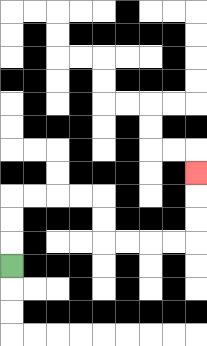{'start': '[0, 11]', 'end': '[8, 7]', 'path_directions': 'U,U,U,R,R,R,R,D,D,R,R,R,R,U,U,U', 'path_coordinates': '[[0, 11], [0, 10], [0, 9], [0, 8], [1, 8], [2, 8], [3, 8], [4, 8], [4, 9], [4, 10], [5, 10], [6, 10], [7, 10], [8, 10], [8, 9], [8, 8], [8, 7]]'}